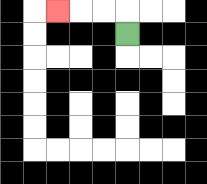{'start': '[5, 1]', 'end': '[2, 0]', 'path_directions': 'U,L,L,L', 'path_coordinates': '[[5, 1], [5, 0], [4, 0], [3, 0], [2, 0]]'}